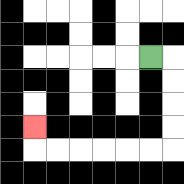{'start': '[6, 2]', 'end': '[1, 5]', 'path_directions': 'R,D,D,D,D,L,L,L,L,L,L,U', 'path_coordinates': '[[6, 2], [7, 2], [7, 3], [7, 4], [7, 5], [7, 6], [6, 6], [5, 6], [4, 6], [3, 6], [2, 6], [1, 6], [1, 5]]'}